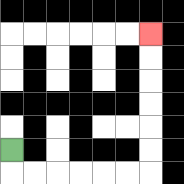{'start': '[0, 6]', 'end': '[6, 1]', 'path_directions': 'D,R,R,R,R,R,R,U,U,U,U,U,U', 'path_coordinates': '[[0, 6], [0, 7], [1, 7], [2, 7], [3, 7], [4, 7], [5, 7], [6, 7], [6, 6], [6, 5], [6, 4], [6, 3], [6, 2], [6, 1]]'}